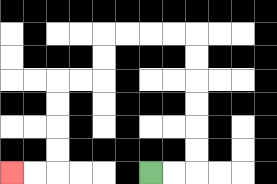{'start': '[6, 7]', 'end': '[0, 7]', 'path_directions': 'R,R,U,U,U,U,U,U,L,L,L,L,D,D,L,L,D,D,D,D,L,L', 'path_coordinates': '[[6, 7], [7, 7], [8, 7], [8, 6], [8, 5], [8, 4], [8, 3], [8, 2], [8, 1], [7, 1], [6, 1], [5, 1], [4, 1], [4, 2], [4, 3], [3, 3], [2, 3], [2, 4], [2, 5], [2, 6], [2, 7], [1, 7], [0, 7]]'}